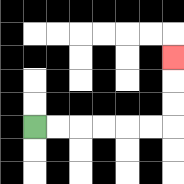{'start': '[1, 5]', 'end': '[7, 2]', 'path_directions': 'R,R,R,R,R,R,U,U,U', 'path_coordinates': '[[1, 5], [2, 5], [3, 5], [4, 5], [5, 5], [6, 5], [7, 5], [7, 4], [7, 3], [7, 2]]'}